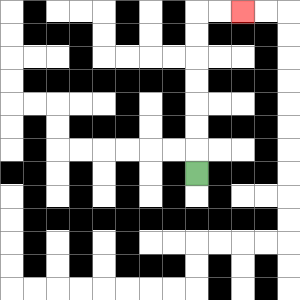{'start': '[8, 7]', 'end': '[10, 0]', 'path_directions': 'U,U,U,U,U,U,U,R,R', 'path_coordinates': '[[8, 7], [8, 6], [8, 5], [8, 4], [8, 3], [8, 2], [8, 1], [8, 0], [9, 0], [10, 0]]'}